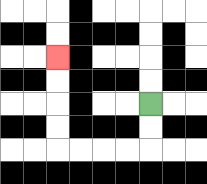{'start': '[6, 4]', 'end': '[2, 2]', 'path_directions': 'D,D,L,L,L,L,U,U,U,U', 'path_coordinates': '[[6, 4], [6, 5], [6, 6], [5, 6], [4, 6], [3, 6], [2, 6], [2, 5], [2, 4], [2, 3], [2, 2]]'}